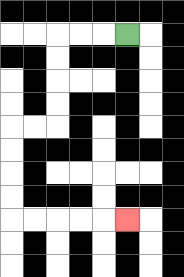{'start': '[5, 1]', 'end': '[5, 9]', 'path_directions': 'L,L,L,D,D,D,D,L,L,D,D,D,D,R,R,R,R,R', 'path_coordinates': '[[5, 1], [4, 1], [3, 1], [2, 1], [2, 2], [2, 3], [2, 4], [2, 5], [1, 5], [0, 5], [0, 6], [0, 7], [0, 8], [0, 9], [1, 9], [2, 9], [3, 9], [4, 9], [5, 9]]'}